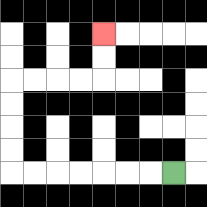{'start': '[7, 7]', 'end': '[4, 1]', 'path_directions': 'L,L,L,L,L,L,L,U,U,U,U,R,R,R,R,U,U', 'path_coordinates': '[[7, 7], [6, 7], [5, 7], [4, 7], [3, 7], [2, 7], [1, 7], [0, 7], [0, 6], [0, 5], [0, 4], [0, 3], [1, 3], [2, 3], [3, 3], [4, 3], [4, 2], [4, 1]]'}